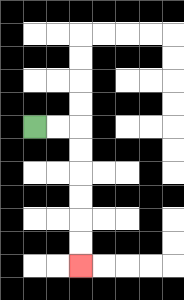{'start': '[1, 5]', 'end': '[3, 11]', 'path_directions': 'R,R,D,D,D,D,D,D', 'path_coordinates': '[[1, 5], [2, 5], [3, 5], [3, 6], [3, 7], [3, 8], [3, 9], [3, 10], [3, 11]]'}